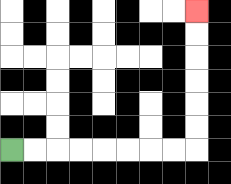{'start': '[0, 6]', 'end': '[8, 0]', 'path_directions': 'R,R,R,R,R,R,R,R,U,U,U,U,U,U', 'path_coordinates': '[[0, 6], [1, 6], [2, 6], [3, 6], [4, 6], [5, 6], [6, 6], [7, 6], [8, 6], [8, 5], [8, 4], [8, 3], [8, 2], [8, 1], [8, 0]]'}